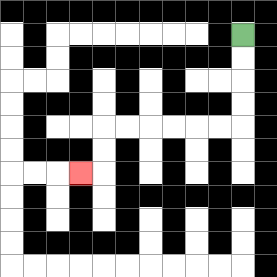{'start': '[10, 1]', 'end': '[3, 7]', 'path_directions': 'D,D,D,D,L,L,L,L,L,L,D,D,L', 'path_coordinates': '[[10, 1], [10, 2], [10, 3], [10, 4], [10, 5], [9, 5], [8, 5], [7, 5], [6, 5], [5, 5], [4, 5], [4, 6], [4, 7], [3, 7]]'}